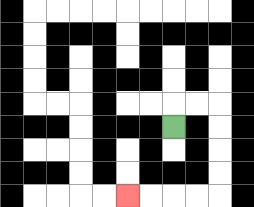{'start': '[7, 5]', 'end': '[5, 8]', 'path_directions': 'U,R,R,D,D,D,D,L,L,L,L', 'path_coordinates': '[[7, 5], [7, 4], [8, 4], [9, 4], [9, 5], [9, 6], [9, 7], [9, 8], [8, 8], [7, 8], [6, 8], [5, 8]]'}